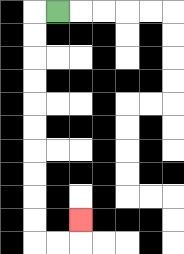{'start': '[2, 0]', 'end': '[3, 9]', 'path_directions': 'L,D,D,D,D,D,D,D,D,D,D,R,R,U', 'path_coordinates': '[[2, 0], [1, 0], [1, 1], [1, 2], [1, 3], [1, 4], [1, 5], [1, 6], [1, 7], [1, 8], [1, 9], [1, 10], [2, 10], [3, 10], [3, 9]]'}